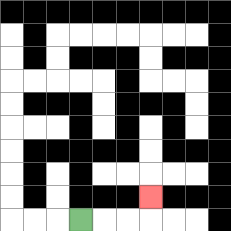{'start': '[3, 9]', 'end': '[6, 8]', 'path_directions': 'R,R,R,U', 'path_coordinates': '[[3, 9], [4, 9], [5, 9], [6, 9], [6, 8]]'}